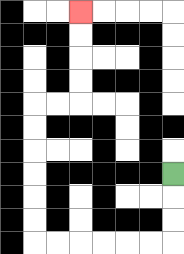{'start': '[7, 7]', 'end': '[3, 0]', 'path_directions': 'D,D,D,L,L,L,L,L,L,U,U,U,U,U,U,R,R,U,U,U,U', 'path_coordinates': '[[7, 7], [7, 8], [7, 9], [7, 10], [6, 10], [5, 10], [4, 10], [3, 10], [2, 10], [1, 10], [1, 9], [1, 8], [1, 7], [1, 6], [1, 5], [1, 4], [2, 4], [3, 4], [3, 3], [3, 2], [3, 1], [3, 0]]'}